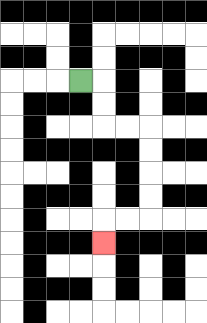{'start': '[3, 3]', 'end': '[4, 10]', 'path_directions': 'R,D,D,R,R,D,D,D,D,L,L,D', 'path_coordinates': '[[3, 3], [4, 3], [4, 4], [4, 5], [5, 5], [6, 5], [6, 6], [6, 7], [6, 8], [6, 9], [5, 9], [4, 9], [4, 10]]'}